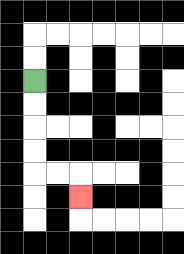{'start': '[1, 3]', 'end': '[3, 8]', 'path_directions': 'D,D,D,D,R,R,D', 'path_coordinates': '[[1, 3], [1, 4], [1, 5], [1, 6], [1, 7], [2, 7], [3, 7], [3, 8]]'}